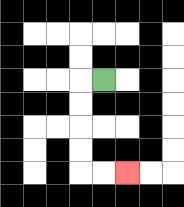{'start': '[4, 3]', 'end': '[5, 7]', 'path_directions': 'L,D,D,D,D,R,R', 'path_coordinates': '[[4, 3], [3, 3], [3, 4], [3, 5], [3, 6], [3, 7], [4, 7], [5, 7]]'}